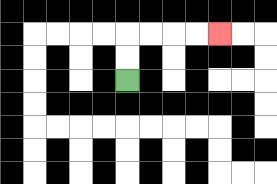{'start': '[5, 3]', 'end': '[9, 1]', 'path_directions': 'U,U,R,R,R,R', 'path_coordinates': '[[5, 3], [5, 2], [5, 1], [6, 1], [7, 1], [8, 1], [9, 1]]'}